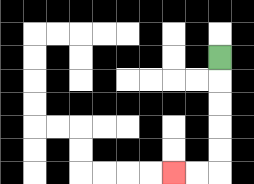{'start': '[9, 2]', 'end': '[7, 7]', 'path_directions': 'D,D,D,D,D,L,L', 'path_coordinates': '[[9, 2], [9, 3], [9, 4], [9, 5], [9, 6], [9, 7], [8, 7], [7, 7]]'}